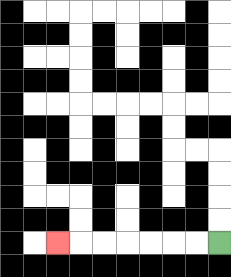{'start': '[9, 10]', 'end': '[2, 10]', 'path_directions': 'L,L,L,L,L,L,L', 'path_coordinates': '[[9, 10], [8, 10], [7, 10], [6, 10], [5, 10], [4, 10], [3, 10], [2, 10]]'}